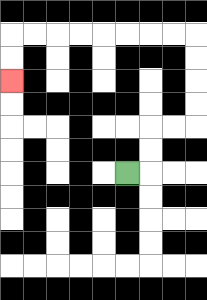{'start': '[5, 7]', 'end': '[0, 3]', 'path_directions': 'R,U,U,R,R,U,U,U,U,L,L,L,L,L,L,L,L,D,D', 'path_coordinates': '[[5, 7], [6, 7], [6, 6], [6, 5], [7, 5], [8, 5], [8, 4], [8, 3], [8, 2], [8, 1], [7, 1], [6, 1], [5, 1], [4, 1], [3, 1], [2, 1], [1, 1], [0, 1], [0, 2], [0, 3]]'}